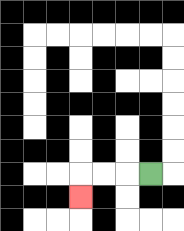{'start': '[6, 7]', 'end': '[3, 8]', 'path_directions': 'L,L,L,D', 'path_coordinates': '[[6, 7], [5, 7], [4, 7], [3, 7], [3, 8]]'}